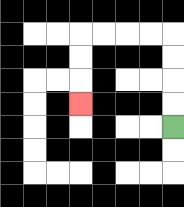{'start': '[7, 5]', 'end': '[3, 4]', 'path_directions': 'U,U,U,U,L,L,L,L,D,D,D', 'path_coordinates': '[[7, 5], [7, 4], [7, 3], [7, 2], [7, 1], [6, 1], [5, 1], [4, 1], [3, 1], [3, 2], [3, 3], [3, 4]]'}